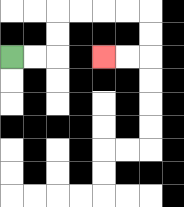{'start': '[0, 2]', 'end': '[4, 2]', 'path_directions': 'R,R,U,U,R,R,R,R,D,D,L,L', 'path_coordinates': '[[0, 2], [1, 2], [2, 2], [2, 1], [2, 0], [3, 0], [4, 0], [5, 0], [6, 0], [6, 1], [6, 2], [5, 2], [4, 2]]'}